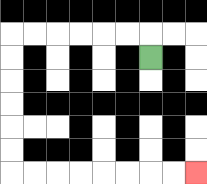{'start': '[6, 2]', 'end': '[8, 7]', 'path_directions': 'U,L,L,L,L,L,L,D,D,D,D,D,D,R,R,R,R,R,R,R,R', 'path_coordinates': '[[6, 2], [6, 1], [5, 1], [4, 1], [3, 1], [2, 1], [1, 1], [0, 1], [0, 2], [0, 3], [0, 4], [0, 5], [0, 6], [0, 7], [1, 7], [2, 7], [3, 7], [4, 7], [5, 7], [6, 7], [7, 7], [8, 7]]'}